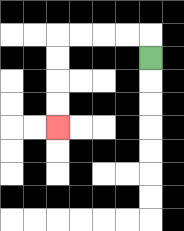{'start': '[6, 2]', 'end': '[2, 5]', 'path_directions': 'U,L,L,L,L,D,D,D,D', 'path_coordinates': '[[6, 2], [6, 1], [5, 1], [4, 1], [3, 1], [2, 1], [2, 2], [2, 3], [2, 4], [2, 5]]'}